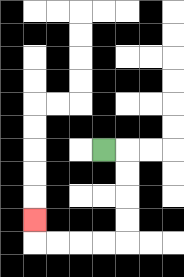{'start': '[4, 6]', 'end': '[1, 9]', 'path_directions': 'R,D,D,D,D,L,L,L,L,U', 'path_coordinates': '[[4, 6], [5, 6], [5, 7], [5, 8], [5, 9], [5, 10], [4, 10], [3, 10], [2, 10], [1, 10], [1, 9]]'}